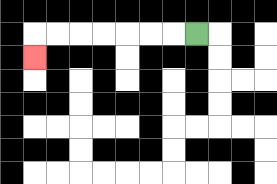{'start': '[8, 1]', 'end': '[1, 2]', 'path_directions': 'L,L,L,L,L,L,L,D', 'path_coordinates': '[[8, 1], [7, 1], [6, 1], [5, 1], [4, 1], [3, 1], [2, 1], [1, 1], [1, 2]]'}